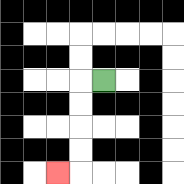{'start': '[4, 3]', 'end': '[2, 7]', 'path_directions': 'L,D,D,D,D,L', 'path_coordinates': '[[4, 3], [3, 3], [3, 4], [3, 5], [3, 6], [3, 7], [2, 7]]'}